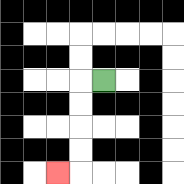{'start': '[4, 3]', 'end': '[2, 7]', 'path_directions': 'L,D,D,D,D,L', 'path_coordinates': '[[4, 3], [3, 3], [3, 4], [3, 5], [3, 6], [3, 7], [2, 7]]'}